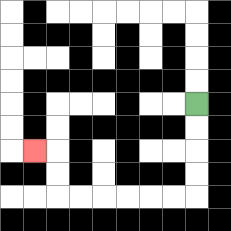{'start': '[8, 4]', 'end': '[1, 6]', 'path_directions': 'D,D,D,D,L,L,L,L,L,L,U,U,L', 'path_coordinates': '[[8, 4], [8, 5], [8, 6], [8, 7], [8, 8], [7, 8], [6, 8], [5, 8], [4, 8], [3, 8], [2, 8], [2, 7], [2, 6], [1, 6]]'}